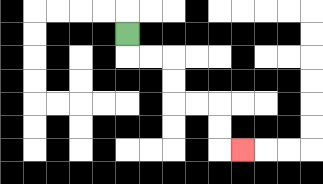{'start': '[5, 1]', 'end': '[10, 6]', 'path_directions': 'D,R,R,D,D,R,R,D,D,R', 'path_coordinates': '[[5, 1], [5, 2], [6, 2], [7, 2], [7, 3], [7, 4], [8, 4], [9, 4], [9, 5], [9, 6], [10, 6]]'}